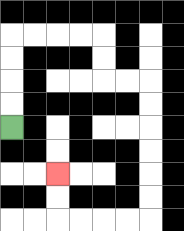{'start': '[0, 5]', 'end': '[2, 7]', 'path_directions': 'U,U,U,U,R,R,R,R,D,D,R,R,D,D,D,D,D,D,L,L,L,L,U,U', 'path_coordinates': '[[0, 5], [0, 4], [0, 3], [0, 2], [0, 1], [1, 1], [2, 1], [3, 1], [4, 1], [4, 2], [4, 3], [5, 3], [6, 3], [6, 4], [6, 5], [6, 6], [6, 7], [6, 8], [6, 9], [5, 9], [4, 9], [3, 9], [2, 9], [2, 8], [2, 7]]'}